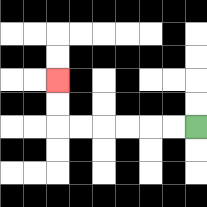{'start': '[8, 5]', 'end': '[2, 3]', 'path_directions': 'L,L,L,L,L,L,U,U', 'path_coordinates': '[[8, 5], [7, 5], [6, 5], [5, 5], [4, 5], [3, 5], [2, 5], [2, 4], [2, 3]]'}